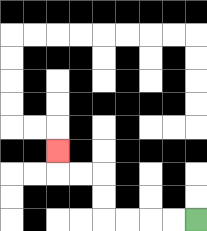{'start': '[8, 9]', 'end': '[2, 6]', 'path_directions': 'L,L,L,L,U,U,L,L,U', 'path_coordinates': '[[8, 9], [7, 9], [6, 9], [5, 9], [4, 9], [4, 8], [4, 7], [3, 7], [2, 7], [2, 6]]'}